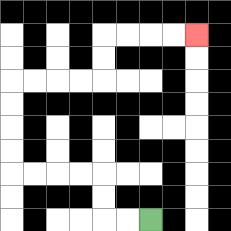{'start': '[6, 9]', 'end': '[8, 1]', 'path_directions': 'L,L,U,U,L,L,L,L,U,U,U,U,R,R,R,R,U,U,R,R,R,R', 'path_coordinates': '[[6, 9], [5, 9], [4, 9], [4, 8], [4, 7], [3, 7], [2, 7], [1, 7], [0, 7], [0, 6], [0, 5], [0, 4], [0, 3], [1, 3], [2, 3], [3, 3], [4, 3], [4, 2], [4, 1], [5, 1], [6, 1], [7, 1], [8, 1]]'}